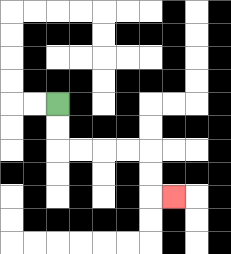{'start': '[2, 4]', 'end': '[7, 8]', 'path_directions': 'D,D,R,R,R,R,D,D,R', 'path_coordinates': '[[2, 4], [2, 5], [2, 6], [3, 6], [4, 6], [5, 6], [6, 6], [6, 7], [6, 8], [7, 8]]'}